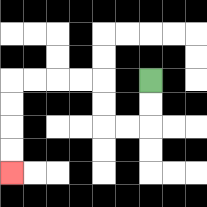{'start': '[6, 3]', 'end': '[0, 7]', 'path_directions': 'D,D,L,L,U,U,L,L,L,L,D,D,D,D', 'path_coordinates': '[[6, 3], [6, 4], [6, 5], [5, 5], [4, 5], [4, 4], [4, 3], [3, 3], [2, 3], [1, 3], [0, 3], [0, 4], [0, 5], [0, 6], [0, 7]]'}